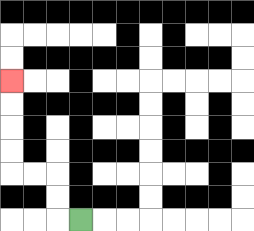{'start': '[3, 9]', 'end': '[0, 3]', 'path_directions': 'L,U,U,L,L,U,U,U,U', 'path_coordinates': '[[3, 9], [2, 9], [2, 8], [2, 7], [1, 7], [0, 7], [0, 6], [0, 5], [0, 4], [0, 3]]'}